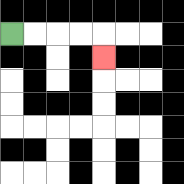{'start': '[0, 1]', 'end': '[4, 2]', 'path_directions': 'R,R,R,R,D', 'path_coordinates': '[[0, 1], [1, 1], [2, 1], [3, 1], [4, 1], [4, 2]]'}